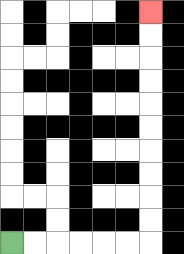{'start': '[0, 10]', 'end': '[6, 0]', 'path_directions': 'R,R,R,R,R,R,U,U,U,U,U,U,U,U,U,U', 'path_coordinates': '[[0, 10], [1, 10], [2, 10], [3, 10], [4, 10], [5, 10], [6, 10], [6, 9], [6, 8], [6, 7], [6, 6], [6, 5], [6, 4], [6, 3], [6, 2], [6, 1], [6, 0]]'}